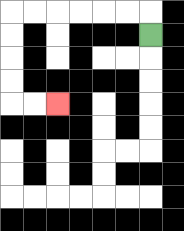{'start': '[6, 1]', 'end': '[2, 4]', 'path_directions': 'U,L,L,L,L,L,L,D,D,D,D,R,R', 'path_coordinates': '[[6, 1], [6, 0], [5, 0], [4, 0], [3, 0], [2, 0], [1, 0], [0, 0], [0, 1], [0, 2], [0, 3], [0, 4], [1, 4], [2, 4]]'}